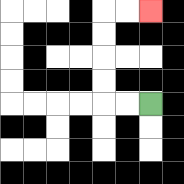{'start': '[6, 4]', 'end': '[6, 0]', 'path_directions': 'L,L,U,U,U,U,R,R', 'path_coordinates': '[[6, 4], [5, 4], [4, 4], [4, 3], [4, 2], [4, 1], [4, 0], [5, 0], [6, 0]]'}